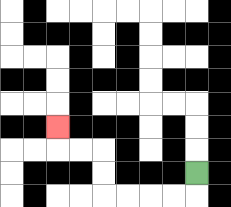{'start': '[8, 7]', 'end': '[2, 5]', 'path_directions': 'D,L,L,L,L,U,U,L,L,U', 'path_coordinates': '[[8, 7], [8, 8], [7, 8], [6, 8], [5, 8], [4, 8], [4, 7], [4, 6], [3, 6], [2, 6], [2, 5]]'}